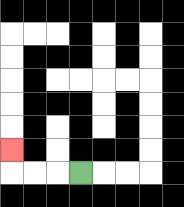{'start': '[3, 7]', 'end': '[0, 6]', 'path_directions': 'L,L,L,U', 'path_coordinates': '[[3, 7], [2, 7], [1, 7], [0, 7], [0, 6]]'}